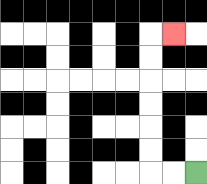{'start': '[8, 7]', 'end': '[7, 1]', 'path_directions': 'L,L,U,U,U,U,U,U,R', 'path_coordinates': '[[8, 7], [7, 7], [6, 7], [6, 6], [6, 5], [6, 4], [6, 3], [6, 2], [6, 1], [7, 1]]'}